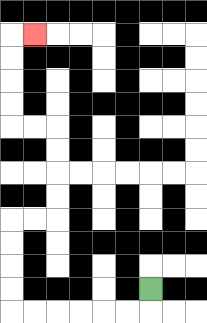{'start': '[6, 12]', 'end': '[1, 1]', 'path_directions': 'D,L,L,L,L,L,L,U,U,U,U,R,R,U,U,U,U,L,L,U,U,U,U,R', 'path_coordinates': '[[6, 12], [6, 13], [5, 13], [4, 13], [3, 13], [2, 13], [1, 13], [0, 13], [0, 12], [0, 11], [0, 10], [0, 9], [1, 9], [2, 9], [2, 8], [2, 7], [2, 6], [2, 5], [1, 5], [0, 5], [0, 4], [0, 3], [0, 2], [0, 1], [1, 1]]'}